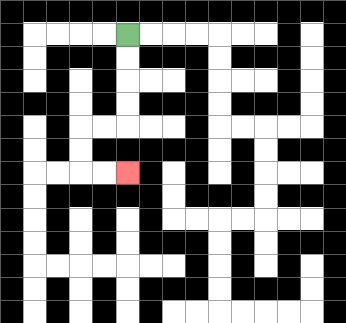{'start': '[5, 1]', 'end': '[5, 7]', 'path_directions': 'D,D,D,D,L,L,D,D,R,R', 'path_coordinates': '[[5, 1], [5, 2], [5, 3], [5, 4], [5, 5], [4, 5], [3, 5], [3, 6], [3, 7], [4, 7], [5, 7]]'}